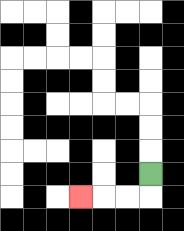{'start': '[6, 7]', 'end': '[3, 8]', 'path_directions': 'D,L,L,L', 'path_coordinates': '[[6, 7], [6, 8], [5, 8], [4, 8], [3, 8]]'}